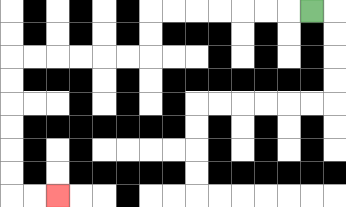{'start': '[13, 0]', 'end': '[2, 8]', 'path_directions': 'L,L,L,L,L,L,L,D,D,L,L,L,L,L,L,D,D,D,D,D,D,R,R', 'path_coordinates': '[[13, 0], [12, 0], [11, 0], [10, 0], [9, 0], [8, 0], [7, 0], [6, 0], [6, 1], [6, 2], [5, 2], [4, 2], [3, 2], [2, 2], [1, 2], [0, 2], [0, 3], [0, 4], [0, 5], [0, 6], [0, 7], [0, 8], [1, 8], [2, 8]]'}